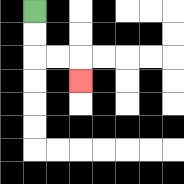{'start': '[1, 0]', 'end': '[3, 3]', 'path_directions': 'D,D,R,R,D', 'path_coordinates': '[[1, 0], [1, 1], [1, 2], [2, 2], [3, 2], [3, 3]]'}